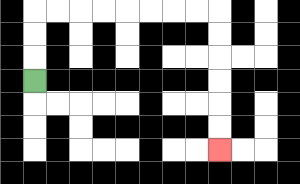{'start': '[1, 3]', 'end': '[9, 6]', 'path_directions': 'U,U,U,R,R,R,R,R,R,R,R,D,D,D,D,D,D', 'path_coordinates': '[[1, 3], [1, 2], [1, 1], [1, 0], [2, 0], [3, 0], [4, 0], [5, 0], [6, 0], [7, 0], [8, 0], [9, 0], [9, 1], [9, 2], [9, 3], [9, 4], [9, 5], [9, 6]]'}